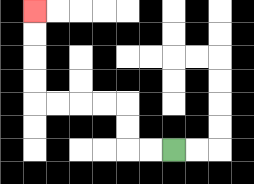{'start': '[7, 6]', 'end': '[1, 0]', 'path_directions': 'L,L,U,U,L,L,L,L,U,U,U,U', 'path_coordinates': '[[7, 6], [6, 6], [5, 6], [5, 5], [5, 4], [4, 4], [3, 4], [2, 4], [1, 4], [1, 3], [1, 2], [1, 1], [1, 0]]'}